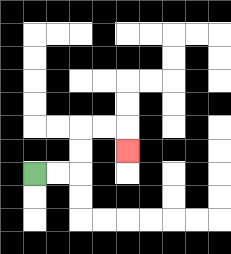{'start': '[1, 7]', 'end': '[5, 6]', 'path_directions': 'R,R,U,U,R,R,D', 'path_coordinates': '[[1, 7], [2, 7], [3, 7], [3, 6], [3, 5], [4, 5], [5, 5], [5, 6]]'}